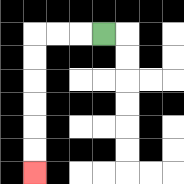{'start': '[4, 1]', 'end': '[1, 7]', 'path_directions': 'L,L,L,D,D,D,D,D,D', 'path_coordinates': '[[4, 1], [3, 1], [2, 1], [1, 1], [1, 2], [1, 3], [1, 4], [1, 5], [1, 6], [1, 7]]'}